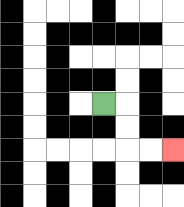{'start': '[4, 4]', 'end': '[7, 6]', 'path_directions': 'R,D,D,R,R', 'path_coordinates': '[[4, 4], [5, 4], [5, 5], [5, 6], [6, 6], [7, 6]]'}